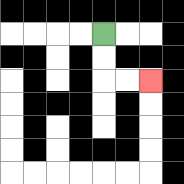{'start': '[4, 1]', 'end': '[6, 3]', 'path_directions': 'D,D,R,R', 'path_coordinates': '[[4, 1], [4, 2], [4, 3], [5, 3], [6, 3]]'}